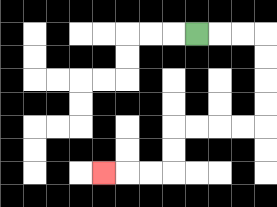{'start': '[8, 1]', 'end': '[4, 7]', 'path_directions': 'R,R,R,D,D,D,D,L,L,L,L,D,D,L,L,L', 'path_coordinates': '[[8, 1], [9, 1], [10, 1], [11, 1], [11, 2], [11, 3], [11, 4], [11, 5], [10, 5], [9, 5], [8, 5], [7, 5], [7, 6], [7, 7], [6, 7], [5, 7], [4, 7]]'}